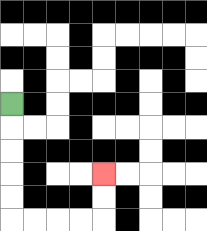{'start': '[0, 4]', 'end': '[4, 7]', 'path_directions': 'D,D,D,D,D,R,R,R,R,U,U', 'path_coordinates': '[[0, 4], [0, 5], [0, 6], [0, 7], [0, 8], [0, 9], [1, 9], [2, 9], [3, 9], [4, 9], [4, 8], [4, 7]]'}